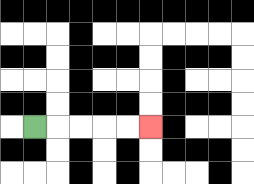{'start': '[1, 5]', 'end': '[6, 5]', 'path_directions': 'R,R,R,R,R', 'path_coordinates': '[[1, 5], [2, 5], [3, 5], [4, 5], [5, 5], [6, 5]]'}